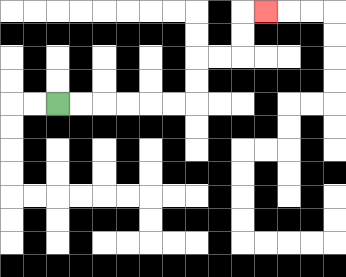{'start': '[2, 4]', 'end': '[11, 0]', 'path_directions': 'R,R,R,R,R,R,U,U,R,R,U,U,R', 'path_coordinates': '[[2, 4], [3, 4], [4, 4], [5, 4], [6, 4], [7, 4], [8, 4], [8, 3], [8, 2], [9, 2], [10, 2], [10, 1], [10, 0], [11, 0]]'}